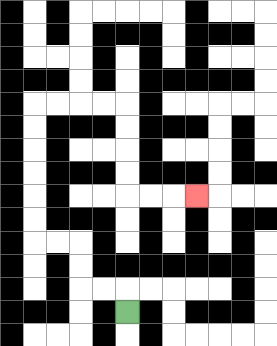{'start': '[5, 13]', 'end': '[8, 8]', 'path_directions': 'U,L,L,U,U,L,L,U,U,U,U,U,U,R,R,R,R,D,D,D,D,R,R,R', 'path_coordinates': '[[5, 13], [5, 12], [4, 12], [3, 12], [3, 11], [3, 10], [2, 10], [1, 10], [1, 9], [1, 8], [1, 7], [1, 6], [1, 5], [1, 4], [2, 4], [3, 4], [4, 4], [5, 4], [5, 5], [5, 6], [5, 7], [5, 8], [6, 8], [7, 8], [8, 8]]'}